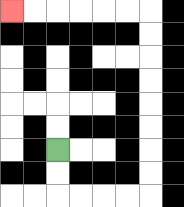{'start': '[2, 6]', 'end': '[0, 0]', 'path_directions': 'D,D,R,R,R,R,U,U,U,U,U,U,U,U,L,L,L,L,L,L', 'path_coordinates': '[[2, 6], [2, 7], [2, 8], [3, 8], [4, 8], [5, 8], [6, 8], [6, 7], [6, 6], [6, 5], [6, 4], [6, 3], [6, 2], [6, 1], [6, 0], [5, 0], [4, 0], [3, 0], [2, 0], [1, 0], [0, 0]]'}